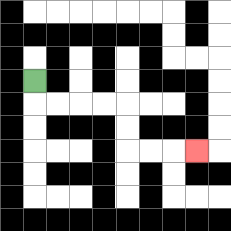{'start': '[1, 3]', 'end': '[8, 6]', 'path_directions': 'D,R,R,R,R,D,D,R,R,R', 'path_coordinates': '[[1, 3], [1, 4], [2, 4], [3, 4], [4, 4], [5, 4], [5, 5], [5, 6], [6, 6], [7, 6], [8, 6]]'}